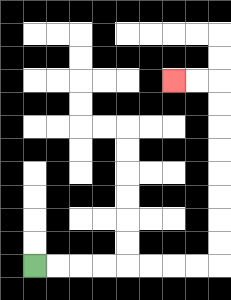{'start': '[1, 11]', 'end': '[7, 3]', 'path_directions': 'R,R,R,R,R,R,R,R,U,U,U,U,U,U,U,U,L,L', 'path_coordinates': '[[1, 11], [2, 11], [3, 11], [4, 11], [5, 11], [6, 11], [7, 11], [8, 11], [9, 11], [9, 10], [9, 9], [9, 8], [9, 7], [9, 6], [9, 5], [9, 4], [9, 3], [8, 3], [7, 3]]'}